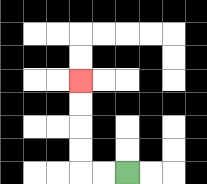{'start': '[5, 7]', 'end': '[3, 3]', 'path_directions': 'L,L,U,U,U,U', 'path_coordinates': '[[5, 7], [4, 7], [3, 7], [3, 6], [3, 5], [3, 4], [3, 3]]'}